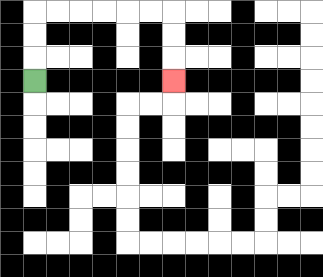{'start': '[1, 3]', 'end': '[7, 3]', 'path_directions': 'U,U,U,R,R,R,R,R,R,D,D,D', 'path_coordinates': '[[1, 3], [1, 2], [1, 1], [1, 0], [2, 0], [3, 0], [4, 0], [5, 0], [6, 0], [7, 0], [7, 1], [7, 2], [7, 3]]'}